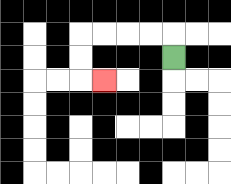{'start': '[7, 2]', 'end': '[4, 3]', 'path_directions': 'U,L,L,L,L,D,D,R', 'path_coordinates': '[[7, 2], [7, 1], [6, 1], [5, 1], [4, 1], [3, 1], [3, 2], [3, 3], [4, 3]]'}